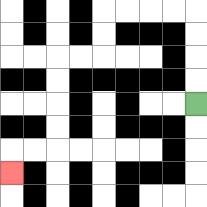{'start': '[8, 4]', 'end': '[0, 7]', 'path_directions': 'U,U,U,U,L,L,L,L,D,D,L,L,D,D,D,D,L,L,D', 'path_coordinates': '[[8, 4], [8, 3], [8, 2], [8, 1], [8, 0], [7, 0], [6, 0], [5, 0], [4, 0], [4, 1], [4, 2], [3, 2], [2, 2], [2, 3], [2, 4], [2, 5], [2, 6], [1, 6], [0, 6], [0, 7]]'}